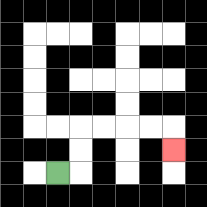{'start': '[2, 7]', 'end': '[7, 6]', 'path_directions': 'R,U,U,R,R,R,R,D', 'path_coordinates': '[[2, 7], [3, 7], [3, 6], [3, 5], [4, 5], [5, 5], [6, 5], [7, 5], [7, 6]]'}